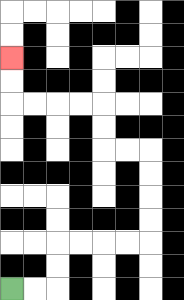{'start': '[0, 12]', 'end': '[0, 2]', 'path_directions': 'R,R,U,U,R,R,R,R,U,U,U,U,L,L,U,U,L,L,L,L,U,U', 'path_coordinates': '[[0, 12], [1, 12], [2, 12], [2, 11], [2, 10], [3, 10], [4, 10], [5, 10], [6, 10], [6, 9], [6, 8], [6, 7], [6, 6], [5, 6], [4, 6], [4, 5], [4, 4], [3, 4], [2, 4], [1, 4], [0, 4], [0, 3], [0, 2]]'}